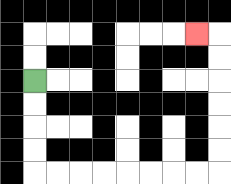{'start': '[1, 3]', 'end': '[8, 1]', 'path_directions': 'D,D,D,D,R,R,R,R,R,R,R,R,U,U,U,U,U,U,L', 'path_coordinates': '[[1, 3], [1, 4], [1, 5], [1, 6], [1, 7], [2, 7], [3, 7], [4, 7], [5, 7], [6, 7], [7, 7], [8, 7], [9, 7], [9, 6], [9, 5], [9, 4], [9, 3], [9, 2], [9, 1], [8, 1]]'}